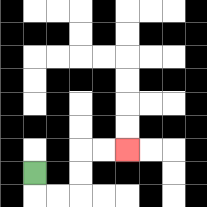{'start': '[1, 7]', 'end': '[5, 6]', 'path_directions': 'D,R,R,U,U,R,R', 'path_coordinates': '[[1, 7], [1, 8], [2, 8], [3, 8], [3, 7], [3, 6], [4, 6], [5, 6]]'}